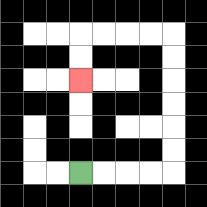{'start': '[3, 7]', 'end': '[3, 3]', 'path_directions': 'R,R,R,R,U,U,U,U,U,U,L,L,L,L,D,D', 'path_coordinates': '[[3, 7], [4, 7], [5, 7], [6, 7], [7, 7], [7, 6], [7, 5], [7, 4], [7, 3], [7, 2], [7, 1], [6, 1], [5, 1], [4, 1], [3, 1], [3, 2], [3, 3]]'}